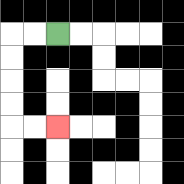{'start': '[2, 1]', 'end': '[2, 5]', 'path_directions': 'L,L,D,D,D,D,R,R', 'path_coordinates': '[[2, 1], [1, 1], [0, 1], [0, 2], [0, 3], [0, 4], [0, 5], [1, 5], [2, 5]]'}